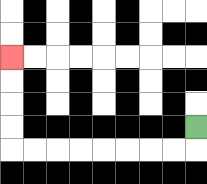{'start': '[8, 5]', 'end': '[0, 2]', 'path_directions': 'D,L,L,L,L,L,L,L,L,U,U,U,U', 'path_coordinates': '[[8, 5], [8, 6], [7, 6], [6, 6], [5, 6], [4, 6], [3, 6], [2, 6], [1, 6], [0, 6], [0, 5], [0, 4], [0, 3], [0, 2]]'}